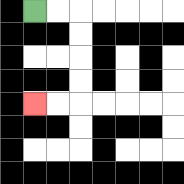{'start': '[1, 0]', 'end': '[1, 4]', 'path_directions': 'R,R,D,D,D,D,L,L', 'path_coordinates': '[[1, 0], [2, 0], [3, 0], [3, 1], [3, 2], [3, 3], [3, 4], [2, 4], [1, 4]]'}